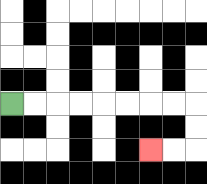{'start': '[0, 4]', 'end': '[6, 6]', 'path_directions': 'R,R,R,R,R,R,R,R,D,D,L,L', 'path_coordinates': '[[0, 4], [1, 4], [2, 4], [3, 4], [4, 4], [5, 4], [6, 4], [7, 4], [8, 4], [8, 5], [8, 6], [7, 6], [6, 6]]'}